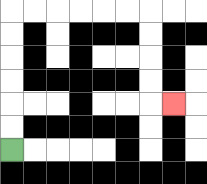{'start': '[0, 6]', 'end': '[7, 4]', 'path_directions': 'U,U,U,U,U,U,R,R,R,R,R,R,D,D,D,D,R', 'path_coordinates': '[[0, 6], [0, 5], [0, 4], [0, 3], [0, 2], [0, 1], [0, 0], [1, 0], [2, 0], [3, 0], [4, 0], [5, 0], [6, 0], [6, 1], [6, 2], [6, 3], [6, 4], [7, 4]]'}